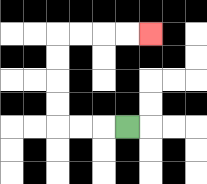{'start': '[5, 5]', 'end': '[6, 1]', 'path_directions': 'L,L,L,U,U,U,U,R,R,R,R', 'path_coordinates': '[[5, 5], [4, 5], [3, 5], [2, 5], [2, 4], [2, 3], [2, 2], [2, 1], [3, 1], [4, 1], [5, 1], [6, 1]]'}